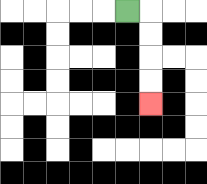{'start': '[5, 0]', 'end': '[6, 4]', 'path_directions': 'R,D,D,D,D', 'path_coordinates': '[[5, 0], [6, 0], [6, 1], [6, 2], [6, 3], [6, 4]]'}